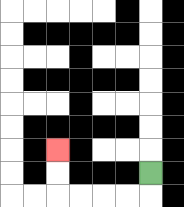{'start': '[6, 7]', 'end': '[2, 6]', 'path_directions': 'D,L,L,L,L,U,U', 'path_coordinates': '[[6, 7], [6, 8], [5, 8], [4, 8], [3, 8], [2, 8], [2, 7], [2, 6]]'}